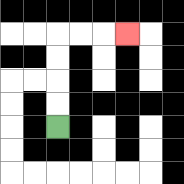{'start': '[2, 5]', 'end': '[5, 1]', 'path_directions': 'U,U,U,U,R,R,R', 'path_coordinates': '[[2, 5], [2, 4], [2, 3], [2, 2], [2, 1], [3, 1], [4, 1], [5, 1]]'}